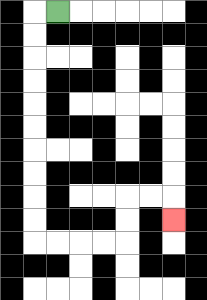{'start': '[2, 0]', 'end': '[7, 9]', 'path_directions': 'L,D,D,D,D,D,D,D,D,D,D,R,R,R,R,U,U,R,R,D', 'path_coordinates': '[[2, 0], [1, 0], [1, 1], [1, 2], [1, 3], [1, 4], [1, 5], [1, 6], [1, 7], [1, 8], [1, 9], [1, 10], [2, 10], [3, 10], [4, 10], [5, 10], [5, 9], [5, 8], [6, 8], [7, 8], [7, 9]]'}